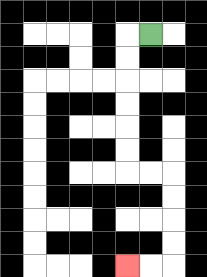{'start': '[6, 1]', 'end': '[5, 11]', 'path_directions': 'L,D,D,D,D,D,D,R,R,D,D,D,D,L,L', 'path_coordinates': '[[6, 1], [5, 1], [5, 2], [5, 3], [5, 4], [5, 5], [5, 6], [5, 7], [6, 7], [7, 7], [7, 8], [7, 9], [7, 10], [7, 11], [6, 11], [5, 11]]'}